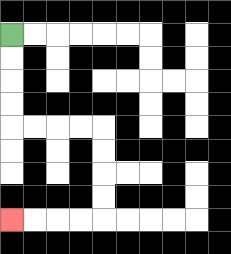{'start': '[0, 1]', 'end': '[0, 9]', 'path_directions': 'D,D,D,D,R,R,R,R,D,D,D,D,L,L,L,L', 'path_coordinates': '[[0, 1], [0, 2], [0, 3], [0, 4], [0, 5], [1, 5], [2, 5], [3, 5], [4, 5], [4, 6], [4, 7], [4, 8], [4, 9], [3, 9], [2, 9], [1, 9], [0, 9]]'}